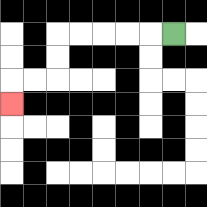{'start': '[7, 1]', 'end': '[0, 4]', 'path_directions': 'L,L,L,L,L,D,D,L,L,D', 'path_coordinates': '[[7, 1], [6, 1], [5, 1], [4, 1], [3, 1], [2, 1], [2, 2], [2, 3], [1, 3], [0, 3], [0, 4]]'}